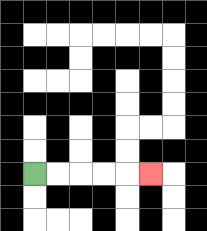{'start': '[1, 7]', 'end': '[6, 7]', 'path_directions': 'R,R,R,R,R', 'path_coordinates': '[[1, 7], [2, 7], [3, 7], [4, 7], [5, 7], [6, 7]]'}